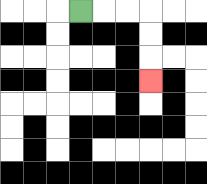{'start': '[3, 0]', 'end': '[6, 3]', 'path_directions': 'R,R,R,D,D,D', 'path_coordinates': '[[3, 0], [4, 0], [5, 0], [6, 0], [6, 1], [6, 2], [6, 3]]'}